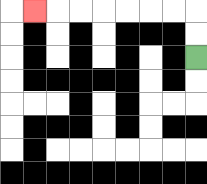{'start': '[8, 2]', 'end': '[1, 0]', 'path_directions': 'U,U,L,L,L,L,L,L,L', 'path_coordinates': '[[8, 2], [8, 1], [8, 0], [7, 0], [6, 0], [5, 0], [4, 0], [3, 0], [2, 0], [1, 0]]'}